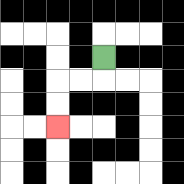{'start': '[4, 2]', 'end': '[2, 5]', 'path_directions': 'D,L,L,D,D', 'path_coordinates': '[[4, 2], [4, 3], [3, 3], [2, 3], [2, 4], [2, 5]]'}